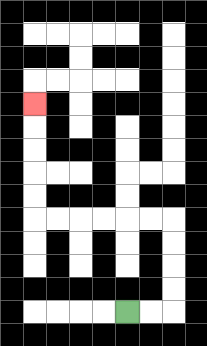{'start': '[5, 13]', 'end': '[1, 4]', 'path_directions': 'R,R,U,U,U,U,L,L,L,L,L,L,U,U,U,U,U', 'path_coordinates': '[[5, 13], [6, 13], [7, 13], [7, 12], [7, 11], [7, 10], [7, 9], [6, 9], [5, 9], [4, 9], [3, 9], [2, 9], [1, 9], [1, 8], [1, 7], [1, 6], [1, 5], [1, 4]]'}